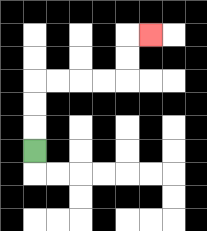{'start': '[1, 6]', 'end': '[6, 1]', 'path_directions': 'U,U,U,R,R,R,R,U,U,R', 'path_coordinates': '[[1, 6], [1, 5], [1, 4], [1, 3], [2, 3], [3, 3], [4, 3], [5, 3], [5, 2], [5, 1], [6, 1]]'}